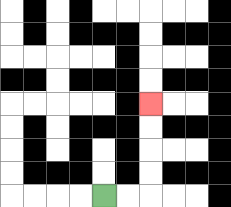{'start': '[4, 8]', 'end': '[6, 4]', 'path_directions': 'R,R,U,U,U,U', 'path_coordinates': '[[4, 8], [5, 8], [6, 8], [6, 7], [6, 6], [6, 5], [6, 4]]'}